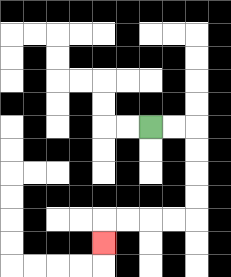{'start': '[6, 5]', 'end': '[4, 10]', 'path_directions': 'R,R,D,D,D,D,L,L,L,L,D', 'path_coordinates': '[[6, 5], [7, 5], [8, 5], [8, 6], [8, 7], [8, 8], [8, 9], [7, 9], [6, 9], [5, 9], [4, 9], [4, 10]]'}